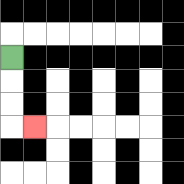{'start': '[0, 2]', 'end': '[1, 5]', 'path_directions': 'D,D,D,R', 'path_coordinates': '[[0, 2], [0, 3], [0, 4], [0, 5], [1, 5]]'}